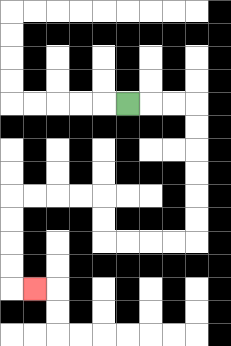{'start': '[5, 4]', 'end': '[1, 12]', 'path_directions': 'R,R,R,D,D,D,D,D,D,L,L,L,L,U,U,L,L,L,L,D,D,D,D,R', 'path_coordinates': '[[5, 4], [6, 4], [7, 4], [8, 4], [8, 5], [8, 6], [8, 7], [8, 8], [8, 9], [8, 10], [7, 10], [6, 10], [5, 10], [4, 10], [4, 9], [4, 8], [3, 8], [2, 8], [1, 8], [0, 8], [0, 9], [0, 10], [0, 11], [0, 12], [1, 12]]'}